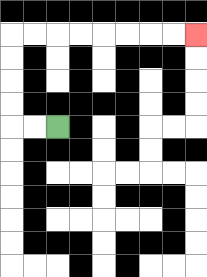{'start': '[2, 5]', 'end': '[8, 1]', 'path_directions': 'L,L,U,U,U,U,R,R,R,R,R,R,R,R', 'path_coordinates': '[[2, 5], [1, 5], [0, 5], [0, 4], [0, 3], [0, 2], [0, 1], [1, 1], [2, 1], [3, 1], [4, 1], [5, 1], [6, 1], [7, 1], [8, 1]]'}